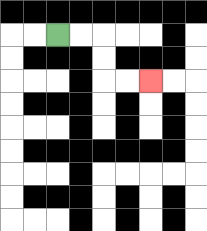{'start': '[2, 1]', 'end': '[6, 3]', 'path_directions': 'R,R,D,D,R,R', 'path_coordinates': '[[2, 1], [3, 1], [4, 1], [4, 2], [4, 3], [5, 3], [6, 3]]'}